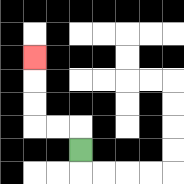{'start': '[3, 6]', 'end': '[1, 2]', 'path_directions': 'U,L,L,U,U,U', 'path_coordinates': '[[3, 6], [3, 5], [2, 5], [1, 5], [1, 4], [1, 3], [1, 2]]'}